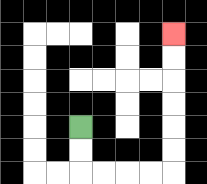{'start': '[3, 5]', 'end': '[7, 1]', 'path_directions': 'D,D,R,R,R,R,U,U,U,U,U,U', 'path_coordinates': '[[3, 5], [3, 6], [3, 7], [4, 7], [5, 7], [6, 7], [7, 7], [7, 6], [7, 5], [7, 4], [7, 3], [7, 2], [7, 1]]'}